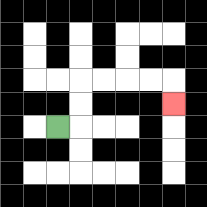{'start': '[2, 5]', 'end': '[7, 4]', 'path_directions': 'R,U,U,R,R,R,R,D', 'path_coordinates': '[[2, 5], [3, 5], [3, 4], [3, 3], [4, 3], [5, 3], [6, 3], [7, 3], [7, 4]]'}